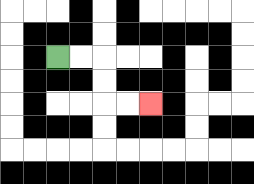{'start': '[2, 2]', 'end': '[6, 4]', 'path_directions': 'R,R,D,D,R,R', 'path_coordinates': '[[2, 2], [3, 2], [4, 2], [4, 3], [4, 4], [5, 4], [6, 4]]'}